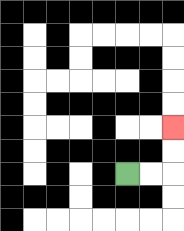{'start': '[5, 7]', 'end': '[7, 5]', 'path_directions': 'R,R,U,U', 'path_coordinates': '[[5, 7], [6, 7], [7, 7], [7, 6], [7, 5]]'}